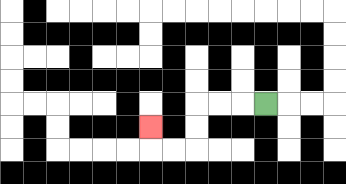{'start': '[11, 4]', 'end': '[6, 5]', 'path_directions': 'L,L,L,D,D,L,L,U', 'path_coordinates': '[[11, 4], [10, 4], [9, 4], [8, 4], [8, 5], [8, 6], [7, 6], [6, 6], [6, 5]]'}